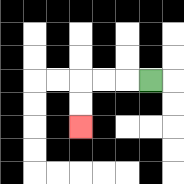{'start': '[6, 3]', 'end': '[3, 5]', 'path_directions': 'L,L,L,D,D', 'path_coordinates': '[[6, 3], [5, 3], [4, 3], [3, 3], [3, 4], [3, 5]]'}